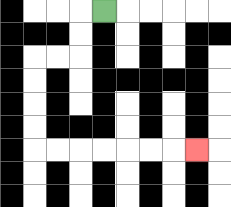{'start': '[4, 0]', 'end': '[8, 6]', 'path_directions': 'L,D,D,L,L,D,D,D,D,R,R,R,R,R,R,R', 'path_coordinates': '[[4, 0], [3, 0], [3, 1], [3, 2], [2, 2], [1, 2], [1, 3], [1, 4], [1, 5], [1, 6], [2, 6], [3, 6], [4, 6], [5, 6], [6, 6], [7, 6], [8, 6]]'}